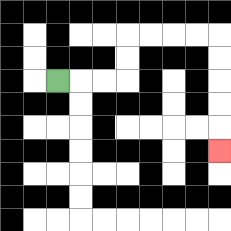{'start': '[2, 3]', 'end': '[9, 6]', 'path_directions': 'R,R,R,U,U,R,R,R,R,D,D,D,D,D', 'path_coordinates': '[[2, 3], [3, 3], [4, 3], [5, 3], [5, 2], [5, 1], [6, 1], [7, 1], [8, 1], [9, 1], [9, 2], [9, 3], [9, 4], [9, 5], [9, 6]]'}